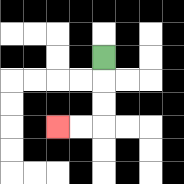{'start': '[4, 2]', 'end': '[2, 5]', 'path_directions': 'D,D,D,L,L', 'path_coordinates': '[[4, 2], [4, 3], [4, 4], [4, 5], [3, 5], [2, 5]]'}